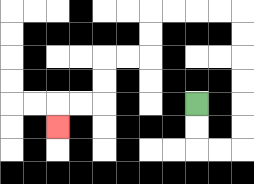{'start': '[8, 4]', 'end': '[2, 5]', 'path_directions': 'D,D,R,R,U,U,U,U,U,U,L,L,L,L,D,D,L,L,D,D,L,L,D', 'path_coordinates': '[[8, 4], [8, 5], [8, 6], [9, 6], [10, 6], [10, 5], [10, 4], [10, 3], [10, 2], [10, 1], [10, 0], [9, 0], [8, 0], [7, 0], [6, 0], [6, 1], [6, 2], [5, 2], [4, 2], [4, 3], [4, 4], [3, 4], [2, 4], [2, 5]]'}